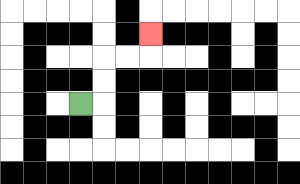{'start': '[3, 4]', 'end': '[6, 1]', 'path_directions': 'R,U,U,R,R,U', 'path_coordinates': '[[3, 4], [4, 4], [4, 3], [4, 2], [5, 2], [6, 2], [6, 1]]'}